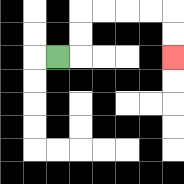{'start': '[2, 2]', 'end': '[7, 2]', 'path_directions': 'R,U,U,R,R,R,R,D,D', 'path_coordinates': '[[2, 2], [3, 2], [3, 1], [3, 0], [4, 0], [5, 0], [6, 0], [7, 0], [7, 1], [7, 2]]'}